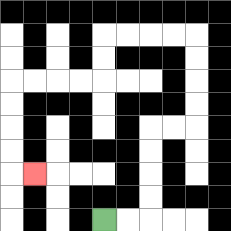{'start': '[4, 9]', 'end': '[1, 7]', 'path_directions': 'R,R,U,U,U,U,R,R,U,U,U,U,L,L,L,L,D,D,L,L,L,L,D,D,D,D,R', 'path_coordinates': '[[4, 9], [5, 9], [6, 9], [6, 8], [6, 7], [6, 6], [6, 5], [7, 5], [8, 5], [8, 4], [8, 3], [8, 2], [8, 1], [7, 1], [6, 1], [5, 1], [4, 1], [4, 2], [4, 3], [3, 3], [2, 3], [1, 3], [0, 3], [0, 4], [0, 5], [0, 6], [0, 7], [1, 7]]'}